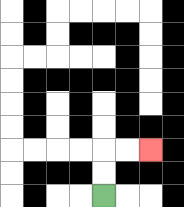{'start': '[4, 8]', 'end': '[6, 6]', 'path_directions': 'U,U,R,R', 'path_coordinates': '[[4, 8], [4, 7], [4, 6], [5, 6], [6, 6]]'}